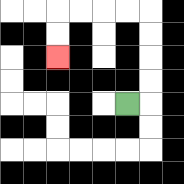{'start': '[5, 4]', 'end': '[2, 2]', 'path_directions': 'R,U,U,U,U,L,L,L,L,D,D', 'path_coordinates': '[[5, 4], [6, 4], [6, 3], [6, 2], [6, 1], [6, 0], [5, 0], [4, 0], [3, 0], [2, 0], [2, 1], [2, 2]]'}